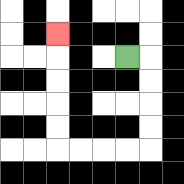{'start': '[5, 2]', 'end': '[2, 1]', 'path_directions': 'R,D,D,D,D,L,L,L,L,U,U,U,U,U', 'path_coordinates': '[[5, 2], [6, 2], [6, 3], [6, 4], [6, 5], [6, 6], [5, 6], [4, 6], [3, 6], [2, 6], [2, 5], [2, 4], [2, 3], [2, 2], [2, 1]]'}